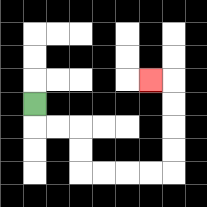{'start': '[1, 4]', 'end': '[6, 3]', 'path_directions': 'D,R,R,D,D,R,R,R,R,U,U,U,U,L', 'path_coordinates': '[[1, 4], [1, 5], [2, 5], [3, 5], [3, 6], [3, 7], [4, 7], [5, 7], [6, 7], [7, 7], [7, 6], [7, 5], [7, 4], [7, 3], [6, 3]]'}